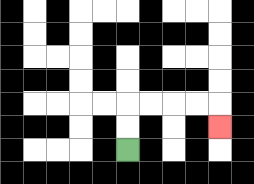{'start': '[5, 6]', 'end': '[9, 5]', 'path_directions': 'U,U,R,R,R,R,D', 'path_coordinates': '[[5, 6], [5, 5], [5, 4], [6, 4], [7, 4], [8, 4], [9, 4], [9, 5]]'}